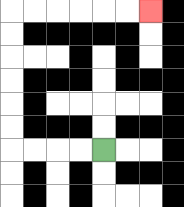{'start': '[4, 6]', 'end': '[6, 0]', 'path_directions': 'L,L,L,L,U,U,U,U,U,U,R,R,R,R,R,R', 'path_coordinates': '[[4, 6], [3, 6], [2, 6], [1, 6], [0, 6], [0, 5], [0, 4], [0, 3], [0, 2], [0, 1], [0, 0], [1, 0], [2, 0], [3, 0], [4, 0], [5, 0], [6, 0]]'}